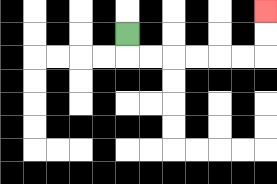{'start': '[5, 1]', 'end': '[11, 0]', 'path_directions': 'D,R,R,R,R,R,R,U,U', 'path_coordinates': '[[5, 1], [5, 2], [6, 2], [7, 2], [8, 2], [9, 2], [10, 2], [11, 2], [11, 1], [11, 0]]'}